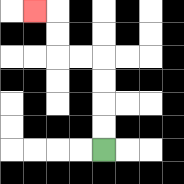{'start': '[4, 6]', 'end': '[1, 0]', 'path_directions': 'U,U,U,U,L,L,U,U,L', 'path_coordinates': '[[4, 6], [4, 5], [4, 4], [4, 3], [4, 2], [3, 2], [2, 2], [2, 1], [2, 0], [1, 0]]'}